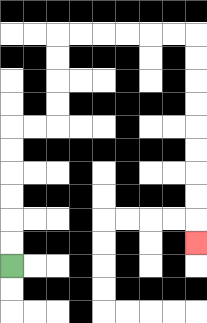{'start': '[0, 11]', 'end': '[8, 10]', 'path_directions': 'U,U,U,U,U,U,R,R,U,U,U,U,R,R,R,R,R,R,D,D,D,D,D,D,D,D,D', 'path_coordinates': '[[0, 11], [0, 10], [0, 9], [0, 8], [0, 7], [0, 6], [0, 5], [1, 5], [2, 5], [2, 4], [2, 3], [2, 2], [2, 1], [3, 1], [4, 1], [5, 1], [6, 1], [7, 1], [8, 1], [8, 2], [8, 3], [8, 4], [8, 5], [8, 6], [8, 7], [8, 8], [8, 9], [8, 10]]'}